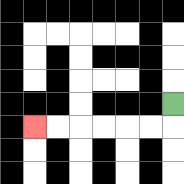{'start': '[7, 4]', 'end': '[1, 5]', 'path_directions': 'D,L,L,L,L,L,L', 'path_coordinates': '[[7, 4], [7, 5], [6, 5], [5, 5], [4, 5], [3, 5], [2, 5], [1, 5]]'}